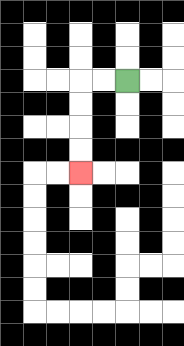{'start': '[5, 3]', 'end': '[3, 7]', 'path_directions': 'L,L,D,D,D,D', 'path_coordinates': '[[5, 3], [4, 3], [3, 3], [3, 4], [3, 5], [3, 6], [3, 7]]'}